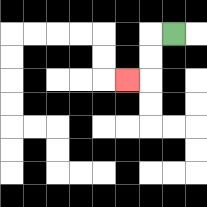{'start': '[7, 1]', 'end': '[5, 3]', 'path_directions': 'L,D,D,L', 'path_coordinates': '[[7, 1], [6, 1], [6, 2], [6, 3], [5, 3]]'}